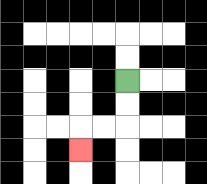{'start': '[5, 3]', 'end': '[3, 6]', 'path_directions': 'D,D,L,L,D', 'path_coordinates': '[[5, 3], [5, 4], [5, 5], [4, 5], [3, 5], [3, 6]]'}